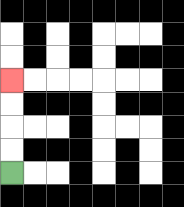{'start': '[0, 7]', 'end': '[0, 3]', 'path_directions': 'U,U,U,U', 'path_coordinates': '[[0, 7], [0, 6], [0, 5], [0, 4], [0, 3]]'}